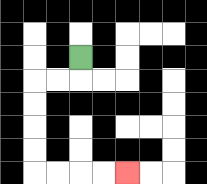{'start': '[3, 2]', 'end': '[5, 7]', 'path_directions': 'D,L,L,D,D,D,D,R,R,R,R', 'path_coordinates': '[[3, 2], [3, 3], [2, 3], [1, 3], [1, 4], [1, 5], [1, 6], [1, 7], [2, 7], [3, 7], [4, 7], [5, 7]]'}